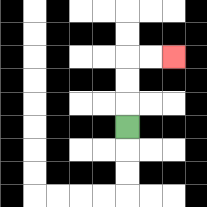{'start': '[5, 5]', 'end': '[7, 2]', 'path_directions': 'U,U,U,R,R', 'path_coordinates': '[[5, 5], [5, 4], [5, 3], [5, 2], [6, 2], [7, 2]]'}